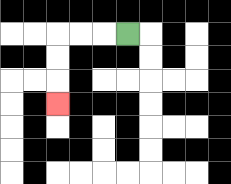{'start': '[5, 1]', 'end': '[2, 4]', 'path_directions': 'L,L,L,D,D,D', 'path_coordinates': '[[5, 1], [4, 1], [3, 1], [2, 1], [2, 2], [2, 3], [2, 4]]'}